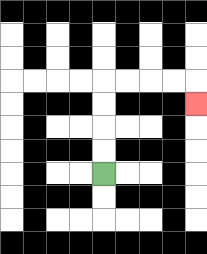{'start': '[4, 7]', 'end': '[8, 4]', 'path_directions': 'U,U,U,U,R,R,R,R,D', 'path_coordinates': '[[4, 7], [4, 6], [4, 5], [4, 4], [4, 3], [5, 3], [6, 3], [7, 3], [8, 3], [8, 4]]'}